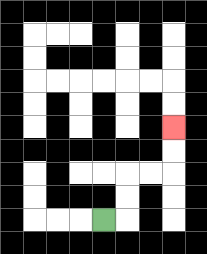{'start': '[4, 9]', 'end': '[7, 5]', 'path_directions': 'R,U,U,R,R,U,U', 'path_coordinates': '[[4, 9], [5, 9], [5, 8], [5, 7], [6, 7], [7, 7], [7, 6], [7, 5]]'}